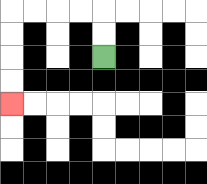{'start': '[4, 2]', 'end': '[0, 4]', 'path_directions': 'U,U,L,L,L,L,D,D,D,D', 'path_coordinates': '[[4, 2], [4, 1], [4, 0], [3, 0], [2, 0], [1, 0], [0, 0], [0, 1], [0, 2], [0, 3], [0, 4]]'}